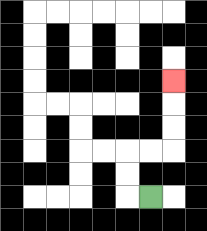{'start': '[6, 8]', 'end': '[7, 3]', 'path_directions': 'L,U,U,R,R,U,U,U', 'path_coordinates': '[[6, 8], [5, 8], [5, 7], [5, 6], [6, 6], [7, 6], [7, 5], [7, 4], [7, 3]]'}